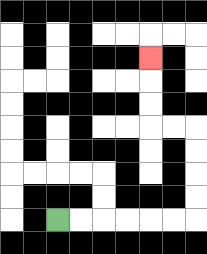{'start': '[2, 9]', 'end': '[6, 2]', 'path_directions': 'R,R,R,R,R,R,U,U,U,U,L,L,U,U,U', 'path_coordinates': '[[2, 9], [3, 9], [4, 9], [5, 9], [6, 9], [7, 9], [8, 9], [8, 8], [8, 7], [8, 6], [8, 5], [7, 5], [6, 5], [6, 4], [6, 3], [6, 2]]'}